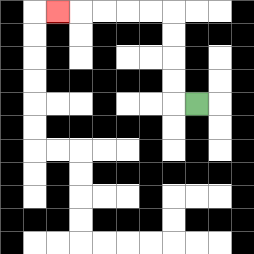{'start': '[8, 4]', 'end': '[2, 0]', 'path_directions': 'L,U,U,U,U,L,L,L,L,L', 'path_coordinates': '[[8, 4], [7, 4], [7, 3], [7, 2], [7, 1], [7, 0], [6, 0], [5, 0], [4, 0], [3, 0], [2, 0]]'}